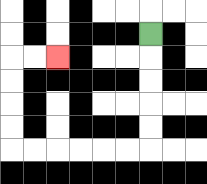{'start': '[6, 1]', 'end': '[2, 2]', 'path_directions': 'D,D,D,D,D,L,L,L,L,L,L,U,U,U,U,R,R', 'path_coordinates': '[[6, 1], [6, 2], [6, 3], [6, 4], [6, 5], [6, 6], [5, 6], [4, 6], [3, 6], [2, 6], [1, 6], [0, 6], [0, 5], [0, 4], [0, 3], [0, 2], [1, 2], [2, 2]]'}